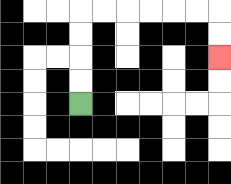{'start': '[3, 4]', 'end': '[9, 2]', 'path_directions': 'U,U,U,U,R,R,R,R,R,R,D,D', 'path_coordinates': '[[3, 4], [3, 3], [3, 2], [3, 1], [3, 0], [4, 0], [5, 0], [6, 0], [7, 0], [8, 0], [9, 0], [9, 1], [9, 2]]'}